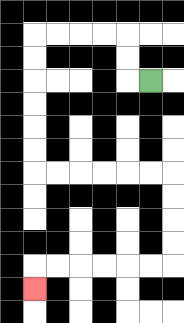{'start': '[6, 3]', 'end': '[1, 12]', 'path_directions': 'L,U,U,L,L,L,L,D,D,D,D,D,D,R,R,R,R,R,R,D,D,D,D,L,L,L,L,L,L,D', 'path_coordinates': '[[6, 3], [5, 3], [5, 2], [5, 1], [4, 1], [3, 1], [2, 1], [1, 1], [1, 2], [1, 3], [1, 4], [1, 5], [1, 6], [1, 7], [2, 7], [3, 7], [4, 7], [5, 7], [6, 7], [7, 7], [7, 8], [7, 9], [7, 10], [7, 11], [6, 11], [5, 11], [4, 11], [3, 11], [2, 11], [1, 11], [1, 12]]'}